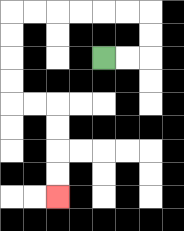{'start': '[4, 2]', 'end': '[2, 8]', 'path_directions': 'R,R,U,U,L,L,L,L,L,L,D,D,D,D,R,R,D,D,D,D', 'path_coordinates': '[[4, 2], [5, 2], [6, 2], [6, 1], [6, 0], [5, 0], [4, 0], [3, 0], [2, 0], [1, 0], [0, 0], [0, 1], [0, 2], [0, 3], [0, 4], [1, 4], [2, 4], [2, 5], [2, 6], [2, 7], [2, 8]]'}